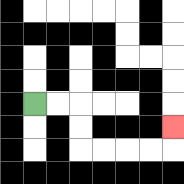{'start': '[1, 4]', 'end': '[7, 5]', 'path_directions': 'R,R,D,D,R,R,R,R,U', 'path_coordinates': '[[1, 4], [2, 4], [3, 4], [3, 5], [3, 6], [4, 6], [5, 6], [6, 6], [7, 6], [7, 5]]'}